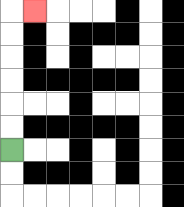{'start': '[0, 6]', 'end': '[1, 0]', 'path_directions': 'U,U,U,U,U,U,R', 'path_coordinates': '[[0, 6], [0, 5], [0, 4], [0, 3], [0, 2], [0, 1], [0, 0], [1, 0]]'}